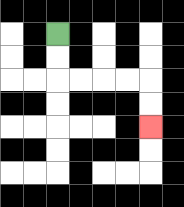{'start': '[2, 1]', 'end': '[6, 5]', 'path_directions': 'D,D,R,R,R,R,D,D', 'path_coordinates': '[[2, 1], [2, 2], [2, 3], [3, 3], [4, 3], [5, 3], [6, 3], [6, 4], [6, 5]]'}